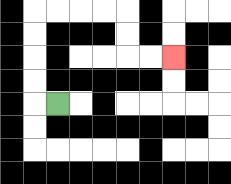{'start': '[2, 4]', 'end': '[7, 2]', 'path_directions': 'L,U,U,U,U,R,R,R,R,D,D,R,R', 'path_coordinates': '[[2, 4], [1, 4], [1, 3], [1, 2], [1, 1], [1, 0], [2, 0], [3, 0], [4, 0], [5, 0], [5, 1], [5, 2], [6, 2], [7, 2]]'}